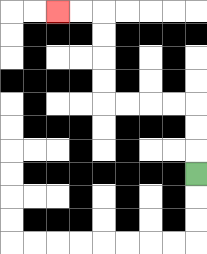{'start': '[8, 7]', 'end': '[2, 0]', 'path_directions': 'U,U,U,L,L,L,L,U,U,U,U,L,L', 'path_coordinates': '[[8, 7], [8, 6], [8, 5], [8, 4], [7, 4], [6, 4], [5, 4], [4, 4], [4, 3], [4, 2], [4, 1], [4, 0], [3, 0], [2, 0]]'}